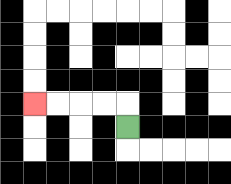{'start': '[5, 5]', 'end': '[1, 4]', 'path_directions': 'U,L,L,L,L', 'path_coordinates': '[[5, 5], [5, 4], [4, 4], [3, 4], [2, 4], [1, 4]]'}